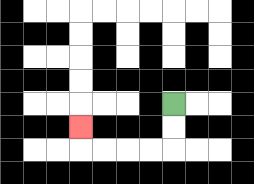{'start': '[7, 4]', 'end': '[3, 5]', 'path_directions': 'D,D,L,L,L,L,U', 'path_coordinates': '[[7, 4], [7, 5], [7, 6], [6, 6], [5, 6], [4, 6], [3, 6], [3, 5]]'}